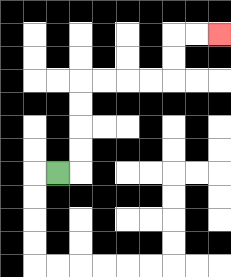{'start': '[2, 7]', 'end': '[9, 1]', 'path_directions': 'R,U,U,U,U,R,R,R,R,U,U,R,R', 'path_coordinates': '[[2, 7], [3, 7], [3, 6], [3, 5], [3, 4], [3, 3], [4, 3], [5, 3], [6, 3], [7, 3], [7, 2], [7, 1], [8, 1], [9, 1]]'}